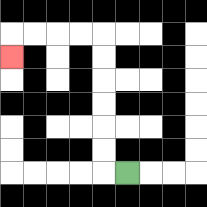{'start': '[5, 7]', 'end': '[0, 2]', 'path_directions': 'L,U,U,U,U,U,U,L,L,L,L,D', 'path_coordinates': '[[5, 7], [4, 7], [4, 6], [4, 5], [4, 4], [4, 3], [4, 2], [4, 1], [3, 1], [2, 1], [1, 1], [0, 1], [0, 2]]'}